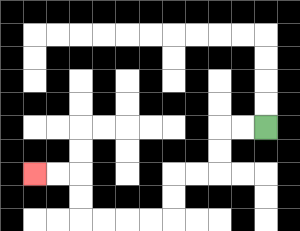{'start': '[11, 5]', 'end': '[1, 7]', 'path_directions': 'L,L,D,D,L,L,D,D,L,L,L,L,U,U,L,L', 'path_coordinates': '[[11, 5], [10, 5], [9, 5], [9, 6], [9, 7], [8, 7], [7, 7], [7, 8], [7, 9], [6, 9], [5, 9], [4, 9], [3, 9], [3, 8], [3, 7], [2, 7], [1, 7]]'}